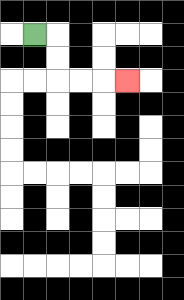{'start': '[1, 1]', 'end': '[5, 3]', 'path_directions': 'R,D,D,R,R,R', 'path_coordinates': '[[1, 1], [2, 1], [2, 2], [2, 3], [3, 3], [4, 3], [5, 3]]'}